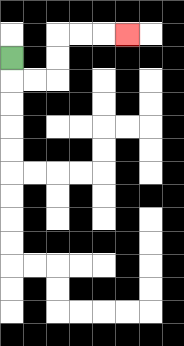{'start': '[0, 2]', 'end': '[5, 1]', 'path_directions': 'D,R,R,U,U,R,R,R', 'path_coordinates': '[[0, 2], [0, 3], [1, 3], [2, 3], [2, 2], [2, 1], [3, 1], [4, 1], [5, 1]]'}